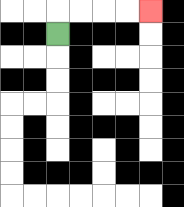{'start': '[2, 1]', 'end': '[6, 0]', 'path_directions': 'U,R,R,R,R', 'path_coordinates': '[[2, 1], [2, 0], [3, 0], [4, 0], [5, 0], [6, 0]]'}